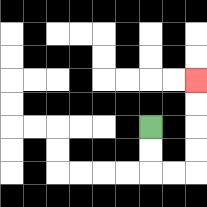{'start': '[6, 5]', 'end': '[8, 3]', 'path_directions': 'D,D,R,R,U,U,U,U', 'path_coordinates': '[[6, 5], [6, 6], [6, 7], [7, 7], [8, 7], [8, 6], [8, 5], [8, 4], [8, 3]]'}